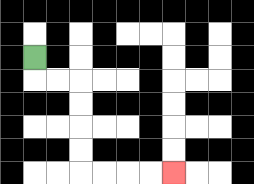{'start': '[1, 2]', 'end': '[7, 7]', 'path_directions': 'D,R,R,D,D,D,D,R,R,R,R', 'path_coordinates': '[[1, 2], [1, 3], [2, 3], [3, 3], [3, 4], [3, 5], [3, 6], [3, 7], [4, 7], [5, 7], [6, 7], [7, 7]]'}